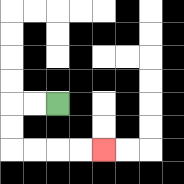{'start': '[2, 4]', 'end': '[4, 6]', 'path_directions': 'L,L,D,D,R,R,R,R', 'path_coordinates': '[[2, 4], [1, 4], [0, 4], [0, 5], [0, 6], [1, 6], [2, 6], [3, 6], [4, 6]]'}